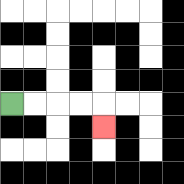{'start': '[0, 4]', 'end': '[4, 5]', 'path_directions': 'R,R,R,R,D', 'path_coordinates': '[[0, 4], [1, 4], [2, 4], [3, 4], [4, 4], [4, 5]]'}